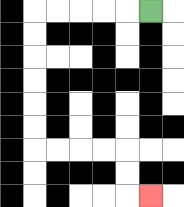{'start': '[6, 0]', 'end': '[6, 8]', 'path_directions': 'L,L,L,L,L,D,D,D,D,D,D,R,R,R,R,D,D,R', 'path_coordinates': '[[6, 0], [5, 0], [4, 0], [3, 0], [2, 0], [1, 0], [1, 1], [1, 2], [1, 3], [1, 4], [1, 5], [1, 6], [2, 6], [3, 6], [4, 6], [5, 6], [5, 7], [5, 8], [6, 8]]'}